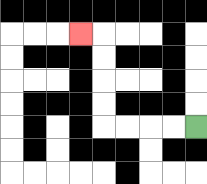{'start': '[8, 5]', 'end': '[3, 1]', 'path_directions': 'L,L,L,L,U,U,U,U,L', 'path_coordinates': '[[8, 5], [7, 5], [6, 5], [5, 5], [4, 5], [4, 4], [4, 3], [4, 2], [4, 1], [3, 1]]'}